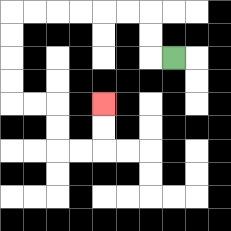{'start': '[7, 2]', 'end': '[4, 4]', 'path_directions': 'L,U,U,L,L,L,L,L,L,D,D,D,D,R,R,D,D,R,R,U,U', 'path_coordinates': '[[7, 2], [6, 2], [6, 1], [6, 0], [5, 0], [4, 0], [3, 0], [2, 0], [1, 0], [0, 0], [0, 1], [0, 2], [0, 3], [0, 4], [1, 4], [2, 4], [2, 5], [2, 6], [3, 6], [4, 6], [4, 5], [4, 4]]'}